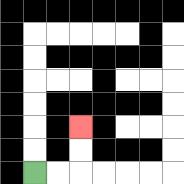{'start': '[1, 7]', 'end': '[3, 5]', 'path_directions': 'R,R,U,U', 'path_coordinates': '[[1, 7], [2, 7], [3, 7], [3, 6], [3, 5]]'}